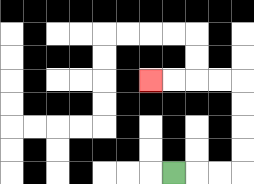{'start': '[7, 7]', 'end': '[6, 3]', 'path_directions': 'R,R,R,U,U,U,U,L,L,L,L', 'path_coordinates': '[[7, 7], [8, 7], [9, 7], [10, 7], [10, 6], [10, 5], [10, 4], [10, 3], [9, 3], [8, 3], [7, 3], [6, 3]]'}